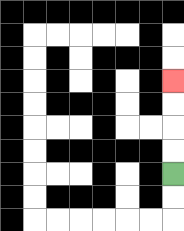{'start': '[7, 7]', 'end': '[7, 3]', 'path_directions': 'U,U,U,U', 'path_coordinates': '[[7, 7], [7, 6], [7, 5], [7, 4], [7, 3]]'}